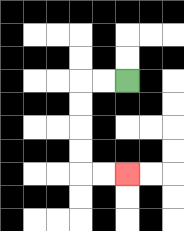{'start': '[5, 3]', 'end': '[5, 7]', 'path_directions': 'L,L,D,D,D,D,R,R', 'path_coordinates': '[[5, 3], [4, 3], [3, 3], [3, 4], [3, 5], [3, 6], [3, 7], [4, 7], [5, 7]]'}